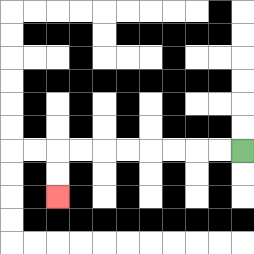{'start': '[10, 6]', 'end': '[2, 8]', 'path_directions': 'L,L,L,L,L,L,L,L,D,D', 'path_coordinates': '[[10, 6], [9, 6], [8, 6], [7, 6], [6, 6], [5, 6], [4, 6], [3, 6], [2, 6], [2, 7], [2, 8]]'}